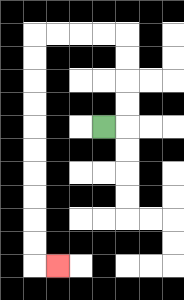{'start': '[4, 5]', 'end': '[2, 11]', 'path_directions': 'R,U,U,U,U,L,L,L,L,D,D,D,D,D,D,D,D,D,D,R', 'path_coordinates': '[[4, 5], [5, 5], [5, 4], [5, 3], [5, 2], [5, 1], [4, 1], [3, 1], [2, 1], [1, 1], [1, 2], [1, 3], [1, 4], [1, 5], [1, 6], [1, 7], [1, 8], [1, 9], [1, 10], [1, 11], [2, 11]]'}